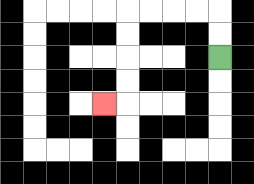{'start': '[9, 2]', 'end': '[4, 4]', 'path_directions': 'U,U,L,L,L,L,D,D,D,D,L', 'path_coordinates': '[[9, 2], [9, 1], [9, 0], [8, 0], [7, 0], [6, 0], [5, 0], [5, 1], [5, 2], [5, 3], [5, 4], [4, 4]]'}